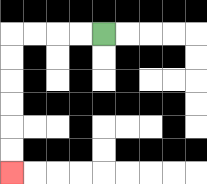{'start': '[4, 1]', 'end': '[0, 7]', 'path_directions': 'L,L,L,L,D,D,D,D,D,D', 'path_coordinates': '[[4, 1], [3, 1], [2, 1], [1, 1], [0, 1], [0, 2], [0, 3], [0, 4], [0, 5], [0, 6], [0, 7]]'}